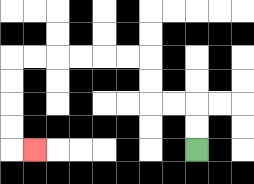{'start': '[8, 6]', 'end': '[1, 6]', 'path_directions': 'U,U,L,L,U,U,L,L,L,L,L,L,D,D,D,D,R', 'path_coordinates': '[[8, 6], [8, 5], [8, 4], [7, 4], [6, 4], [6, 3], [6, 2], [5, 2], [4, 2], [3, 2], [2, 2], [1, 2], [0, 2], [0, 3], [0, 4], [0, 5], [0, 6], [1, 6]]'}